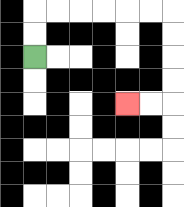{'start': '[1, 2]', 'end': '[5, 4]', 'path_directions': 'U,U,R,R,R,R,R,R,D,D,D,D,L,L', 'path_coordinates': '[[1, 2], [1, 1], [1, 0], [2, 0], [3, 0], [4, 0], [5, 0], [6, 0], [7, 0], [7, 1], [7, 2], [7, 3], [7, 4], [6, 4], [5, 4]]'}